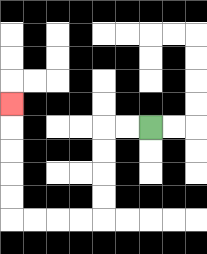{'start': '[6, 5]', 'end': '[0, 4]', 'path_directions': 'L,L,D,D,D,D,L,L,L,L,U,U,U,U,U', 'path_coordinates': '[[6, 5], [5, 5], [4, 5], [4, 6], [4, 7], [4, 8], [4, 9], [3, 9], [2, 9], [1, 9], [0, 9], [0, 8], [0, 7], [0, 6], [0, 5], [0, 4]]'}